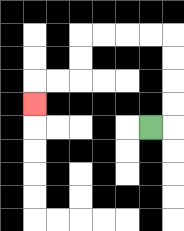{'start': '[6, 5]', 'end': '[1, 4]', 'path_directions': 'R,U,U,U,U,L,L,L,L,D,D,L,L,D', 'path_coordinates': '[[6, 5], [7, 5], [7, 4], [7, 3], [7, 2], [7, 1], [6, 1], [5, 1], [4, 1], [3, 1], [3, 2], [3, 3], [2, 3], [1, 3], [1, 4]]'}